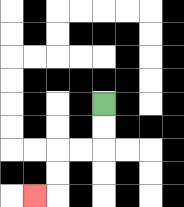{'start': '[4, 4]', 'end': '[1, 8]', 'path_directions': 'D,D,L,L,D,D,L', 'path_coordinates': '[[4, 4], [4, 5], [4, 6], [3, 6], [2, 6], [2, 7], [2, 8], [1, 8]]'}